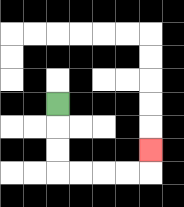{'start': '[2, 4]', 'end': '[6, 6]', 'path_directions': 'D,D,D,R,R,R,R,U', 'path_coordinates': '[[2, 4], [2, 5], [2, 6], [2, 7], [3, 7], [4, 7], [5, 7], [6, 7], [6, 6]]'}